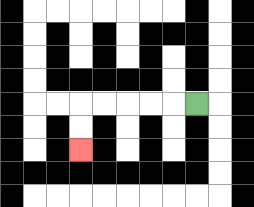{'start': '[8, 4]', 'end': '[3, 6]', 'path_directions': 'L,L,L,L,L,D,D', 'path_coordinates': '[[8, 4], [7, 4], [6, 4], [5, 4], [4, 4], [3, 4], [3, 5], [3, 6]]'}